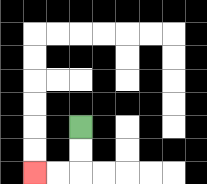{'start': '[3, 5]', 'end': '[1, 7]', 'path_directions': 'D,D,L,L', 'path_coordinates': '[[3, 5], [3, 6], [3, 7], [2, 7], [1, 7]]'}